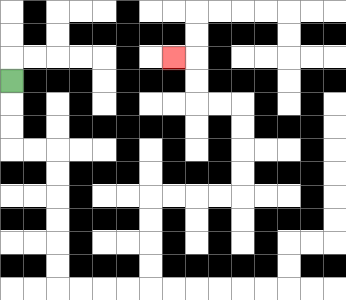{'start': '[0, 3]', 'end': '[7, 2]', 'path_directions': 'D,D,D,R,R,D,D,D,D,D,D,R,R,R,R,U,U,U,U,R,R,R,R,U,U,U,U,L,L,U,U,L', 'path_coordinates': '[[0, 3], [0, 4], [0, 5], [0, 6], [1, 6], [2, 6], [2, 7], [2, 8], [2, 9], [2, 10], [2, 11], [2, 12], [3, 12], [4, 12], [5, 12], [6, 12], [6, 11], [6, 10], [6, 9], [6, 8], [7, 8], [8, 8], [9, 8], [10, 8], [10, 7], [10, 6], [10, 5], [10, 4], [9, 4], [8, 4], [8, 3], [8, 2], [7, 2]]'}